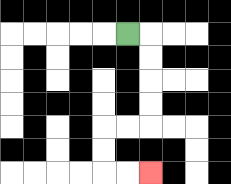{'start': '[5, 1]', 'end': '[6, 7]', 'path_directions': 'R,D,D,D,D,L,L,D,D,R,R', 'path_coordinates': '[[5, 1], [6, 1], [6, 2], [6, 3], [6, 4], [6, 5], [5, 5], [4, 5], [4, 6], [4, 7], [5, 7], [6, 7]]'}